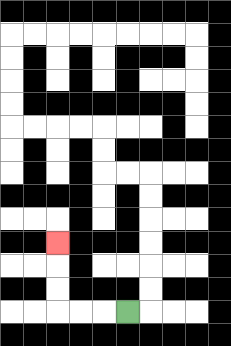{'start': '[5, 13]', 'end': '[2, 10]', 'path_directions': 'L,L,L,U,U,U', 'path_coordinates': '[[5, 13], [4, 13], [3, 13], [2, 13], [2, 12], [2, 11], [2, 10]]'}